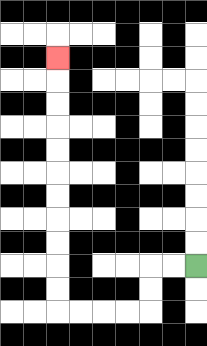{'start': '[8, 11]', 'end': '[2, 2]', 'path_directions': 'L,L,D,D,L,L,L,L,U,U,U,U,U,U,U,U,U,U,U', 'path_coordinates': '[[8, 11], [7, 11], [6, 11], [6, 12], [6, 13], [5, 13], [4, 13], [3, 13], [2, 13], [2, 12], [2, 11], [2, 10], [2, 9], [2, 8], [2, 7], [2, 6], [2, 5], [2, 4], [2, 3], [2, 2]]'}